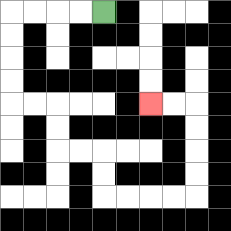{'start': '[4, 0]', 'end': '[6, 4]', 'path_directions': 'L,L,L,L,D,D,D,D,R,R,D,D,R,R,D,D,R,R,R,R,U,U,U,U,L,L', 'path_coordinates': '[[4, 0], [3, 0], [2, 0], [1, 0], [0, 0], [0, 1], [0, 2], [0, 3], [0, 4], [1, 4], [2, 4], [2, 5], [2, 6], [3, 6], [4, 6], [4, 7], [4, 8], [5, 8], [6, 8], [7, 8], [8, 8], [8, 7], [8, 6], [8, 5], [8, 4], [7, 4], [6, 4]]'}